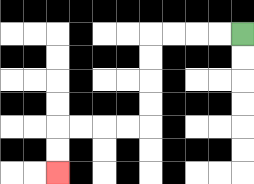{'start': '[10, 1]', 'end': '[2, 7]', 'path_directions': 'L,L,L,L,D,D,D,D,L,L,L,L,D,D', 'path_coordinates': '[[10, 1], [9, 1], [8, 1], [7, 1], [6, 1], [6, 2], [6, 3], [6, 4], [6, 5], [5, 5], [4, 5], [3, 5], [2, 5], [2, 6], [2, 7]]'}